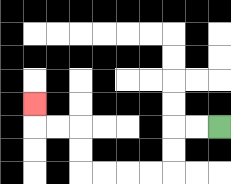{'start': '[9, 5]', 'end': '[1, 4]', 'path_directions': 'L,L,D,D,L,L,L,L,U,U,L,L,U', 'path_coordinates': '[[9, 5], [8, 5], [7, 5], [7, 6], [7, 7], [6, 7], [5, 7], [4, 7], [3, 7], [3, 6], [3, 5], [2, 5], [1, 5], [1, 4]]'}